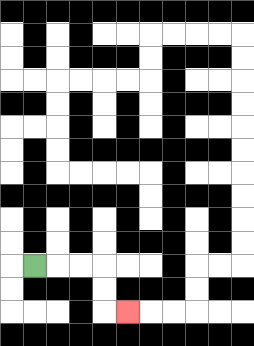{'start': '[1, 11]', 'end': '[5, 13]', 'path_directions': 'R,R,R,D,D,R', 'path_coordinates': '[[1, 11], [2, 11], [3, 11], [4, 11], [4, 12], [4, 13], [5, 13]]'}